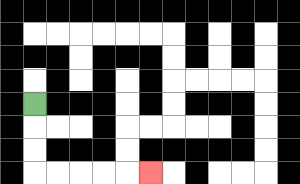{'start': '[1, 4]', 'end': '[6, 7]', 'path_directions': 'D,D,D,R,R,R,R,R', 'path_coordinates': '[[1, 4], [1, 5], [1, 6], [1, 7], [2, 7], [3, 7], [4, 7], [5, 7], [6, 7]]'}